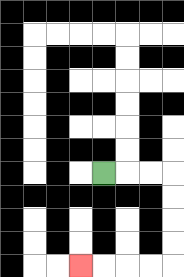{'start': '[4, 7]', 'end': '[3, 11]', 'path_directions': 'R,R,R,D,D,D,D,L,L,L,L', 'path_coordinates': '[[4, 7], [5, 7], [6, 7], [7, 7], [7, 8], [7, 9], [7, 10], [7, 11], [6, 11], [5, 11], [4, 11], [3, 11]]'}